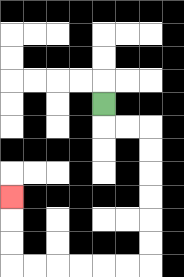{'start': '[4, 4]', 'end': '[0, 8]', 'path_directions': 'D,R,R,D,D,D,D,D,D,L,L,L,L,L,L,U,U,U', 'path_coordinates': '[[4, 4], [4, 5], [5, 5], [6, 5], [6, 6], [6, 7], [6, 8], [6, 9], [6, 10], [6, 11], [5, 11], [4, 11], [3, 11], [2, 11], [1, 11], [0, 11], [0, 10], [0, 9], [0, 8]]'}